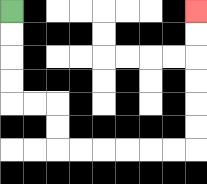{'start': '[0, 0]', 'end': '[8, 0]', 'path_directions': 'D,D,D,D,R,R,D,D,R,R,R,R,R,R,U,U,U,U,U,U', 'path_coordinates': '[[0, 0], [0, 1], [0, 2], [0, 3], [0, 4], [1, 4], [2, 4], [2, 5], [2, 6], [3, 6], [4, 6], [5, 6], [6, 6], [7, 6], [8, 6], [8, 5], [8, 4], [8, 3], [8, 2], [8, 1], [8, 0]]'}